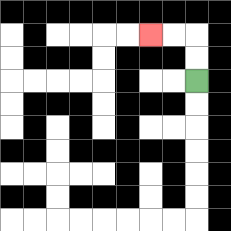{'start': '[8, 3]', 'end': '[6, 1]', 'path_directions': 'U,U,L,L', 'path_coordinates': '[[8, 3], [8, 2], [8, 1], [7, 1], [6, 1]]'}